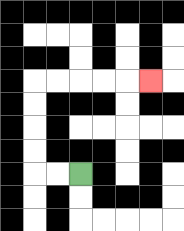{'start': '[3, 7]', 'end': '[6, 3]', 'path_directions': 'L,L,U,U,U,U,R,R,R,R,R', 'path_coordinates': '[[3, 7], [2, 7], [1, 7], [1, 6], [1, 5], [1, 4], [1, 3], [2, 3], [3, 3], [4, 3], [5, 3], [6, 3]]'}